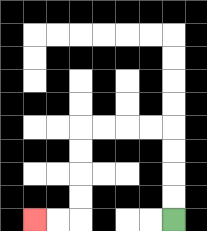{'start': '[7, 9]', 'end': '[1, 9]', 'path_directions': 'U,U,U,U,L,L,L,L,D,D,D,D,L,L', 'path_coordinates': '[[7, 9], [7, 8], [7, 7], [7, 6], [7, 5], [6, 5], [5, 5], [4, 5], [3, 5], [3, 6], [3, 7], [3, 8], [3, 9], [2, 9], [1, 9]]'}